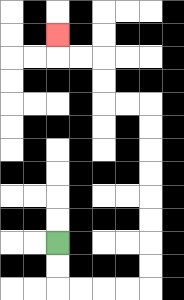{'start': '[2, 10]', 'end': '[2, 1]', 'path_directions': 'D,D,R,R,R,R,U,U,U,U,U,U,U,U,L,L,U,U,L,L,U', 'path_coordinates': '[[2, 10], [2, 11], [2, 12], [3, 12], [4, 12], [5, 12], [6, 12], [6, 11], [6, 10], [6, 9], [6, 8], [6, 7], [6, 6], [6, 5], [6, 4], [5, 4], [4, 4], [4, 3], [4, 2], [3, 2], [2, 2], [2, 1]]'}